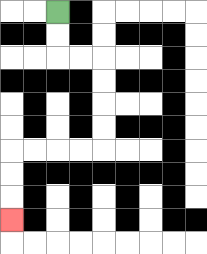{'start': '[2, 0]', 'end': '[0, 9]', 'path_directions': 'D,D,R,R,D,D,D,D,L,L,L,L,D,D,D', 'path_coordinates': '[[2, 0], [2, 1], [2, 2], [3, 2], [4, 2], [4, 3], [4, 4], [4, 5], [4, 6], [3, 6], [2, 6], [1, 6], [0, 6], [0, 7], [0, 8], [0, 9]]'}